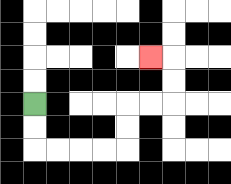{'start': '[1, 4]', 'end': '[6, 2]', 'path_directions': 'D,D,R,R,R,R,U,U,R,R,U,U,L', 'path_coordinates': '[[1, 4], [1, 5], [1, 6], [2, 6], [3, 6], [4, 6], [5, 6], [5, 5], [5, 4], [6, 4], [7, 4], [7, 3], [7, 2], [6, 2]]'}